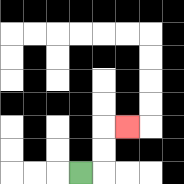{'start': '[3, 7]', 'end': '[5, 5]', 'path_directions': 'R,U,U,R', 'path_coordinates': '[[3, 7], [4, 7], [4, 6], [4, 5], [5, 5]]'}